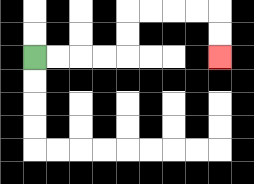{'start': '[1, 2]', 'end': '[9, 2]', 'path_directions': 'R,R,R,R,U,U,R,R,R,R,D,D', 'path_coordinates': '[[1, 2], [2, 2], [3, 2], [4, 2], [5, 2], [5, 1], [5, 0], [6, 0], [7, 0], [8, 0], [9, 0], [9, 1], [9, 2]]'}